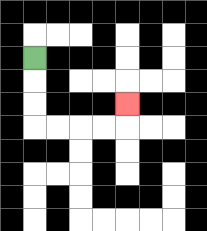{'start': '[1, 2]', 'end': '[5, 4]', 'path_directions': 'D,D,D,R,R,R,R,U', 'path_coordinates': '[[1, 2], [1, 3], [1, 4], [1, 5], [2, 5], [3, 5], [4, 5], [5, 5], [5, 4]]'}